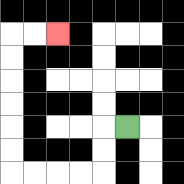{'start': '[5, 5]', 'end': '[2, 1]', 'path_directions': 'L,D,D,L,L,L,L,U,U,U,U,U,U,R,R', 'path_coordinates': '[[5, 5], [4, 5], [4, 6], [4, 7], [3, 7], [2, 7], [1, 7], [0, 7], [0, 6], [0, 5], [0, 4], [0, 3], [0, 2], [0, 1], [1, 1], [2, 1]]'}